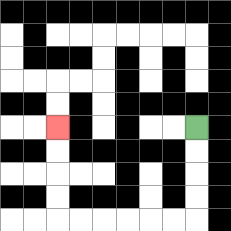{'start': '[8, 5]', 'end': '[2, 5]', 'path_directions': 'D,D,D,D,L,L,L,L,L,L,U,U,U,U', 'path_coordinates': '[[8, 5], [8, 6], [8, 7], [8, 8], [8, 9], [7, 9], [6, 9], [5, 9], [4, 9], [3, 9], [2, 9], [2, 8], [2, 7], [2, 6], [2, 5]]'}